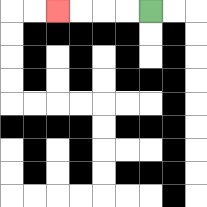{'start': '[6, 0]', 'end': '[2, 0]', 'path_directions': 'L,L,L,L', 'path_coordinates': '[[6, 0], [5, 0], [4, 0], [3, 0], [2, 0]]'}